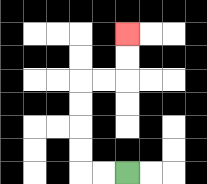{'start': '[5, 7]', 'end': '[5, 1]', 'path_directions': 'L,L,U,U,U,U,R,R,U,U', 'path_coordinates': '[[5, 7], [4, 7], [3, 7], [3, 6], [3, 5], [3, 4], [3, 3], [4, 3], [5, 3], [5, 2], [5, 1]]'}